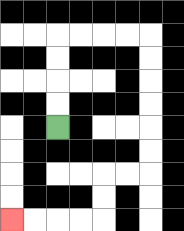{'start': '[2, 5]', 'end': '[0, 9]', 'path_directions': 'U,U,U,U,R,R,R,R,D,D,D,D,D,D,L,L,D,D,L,L,L,L', 'path_coordinates': '[[2, 5], [2, 4], [2, 3], [2, 2], [2, 1], [3, 1], [4, 1], [5, 1], [6, 1], [6, 2], [6, 3], [6, 4], [6, 5], [6, 6], [6, 7], [5, 7], [4, 7], [4, 8], [4, 9], [3, 9], [2, 9], [1, 9], [0, 9]]'}